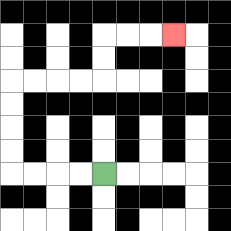{'start': '[4, 7]', 'end': '[7, 1]', 'path_directions': 'L,L,L,L,U,U,U,U,R,R,R,R,U,U,R,R,R', 'path_coordinates': '[[4, 7], [3, 7], [2, 7], [1, 7], [0, 7], [0, 6], [0, 5], [0, 4], [0, 3], [1, 3], [2, 3], [3, 3], [4, 3], [4, 2], [4, 1], [5, 1], [6, 1], [7, 1]]'}